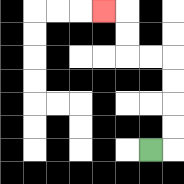{'start': '[6, 6]', 'end': '[4, 0]', 'path_directions': 'R,U,U,U,U,L,L,U,U,L', 'path_coordinates': '[[6, 6], [7, 6], [7, 5], [7, 4], [7, 3], [7, 2], [6, 2], [5, 2], [5, 1], [5, 0], [4, 0]]'}